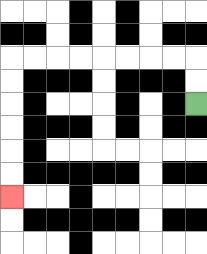{'start': '[8, 4]', 'end': '[0, 8]', 'path_directions': 'U,U,L,L,L,L,L,L,L,L,D,D,D,D,D,D', 'path_coordinates': '[[8, 4], [8, 3], [8, 2], [7, 2], [6, 2], [5, 2], [4, 2], [3, 2], [2, 2], [1, 2], [0, 2], [0, 3], [0, 4], [0, 5], [0, 6], [0, 7], [0, 8]]'}